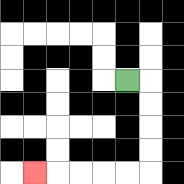{'start': '[5, 3]', 'end': '[1, 7]', 'path_directions': 'R,D,D,D,D,L,L,L,L,L', 'path_coordinates': '[[5, 3], [6, 3], [6, 4], [6, 5], [6, 6], [6, 7], [5, 7], [4, 7], [3, 7], [2, 7], [1, 7]]'}